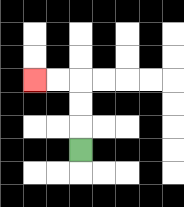{'start': '[3, 6]', 'end': '[1, 3]', 'path_directions': 'U,U,U,L,L', 'path_coordinates': '[[3, 6], [3, 5], [3, 4], [3, 3], [2, 3], [1, 3]]'}